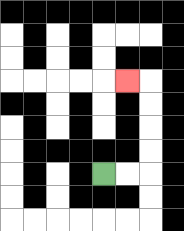{'start': '[4, 7]', 'end': '[5, 3]', 'path_directions': 'R,R,U,U,U,U,L', 'path_coordinates': '[[4, 7], [5, 7], [6, 7], [6, 6], [6, 5], [6, 4], [6, 3], [5, 3]]'}